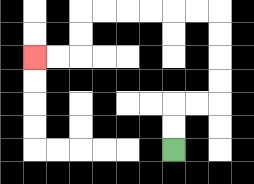{'start': '[7, 6]', 'end': '[1, 2]', 'path_directions': 'U,U,R,R,U,U,U,U,L,L,L,L,L,L,D,D,L,L', 'path_coordinates': '[[7, 6], [7, 5], [7, 4], [8, 4], [9, 4], [9, 3], [9, 2], [9, 1], [9, 0], [8, 0], [7, 0], [6, 0], [5, 0], [4, 0], [3, 0], [3, 1], [3, 2], [2, 2], [1, 2]]'}